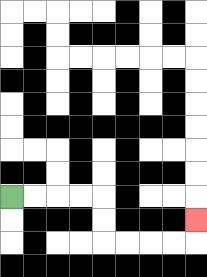{'start': '[0, 8]', 'end': '[8, 9]', 'path_directions': 'R,R,R,R,D,D,R,R,R,R,U', 'path_coordinates': '[[0, 8], [1, 8], [2, 8], [3, 8], [4, 8], [4, 9], [4, 10], [5, 10], [6, 10], [7, 10], [8, 10], [8, 9]]'}